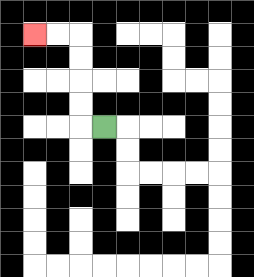{'start': '[4, 5]', 'end': '[1, 1]', 'path_directions': 'L,U,U,U,U,L,L', 'path_coordinates': '[[4, 5], [3, 5], [3, 4], [3, 3], [3, 2], [3, 1], [2, 1], [1, 1]]'}